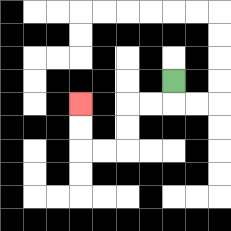{'start': '[7, 3]', 'end': '[3, 4]', 'path_directions': 'D,L,L,D,D,L,L,U,U', 'path_coordinates': '[[7, 3], [7, 4], [6, 4], [5, 4], [5, 5], [5, 6], [4, 6], [3, 6], [3, 5], [3, 4]]'}